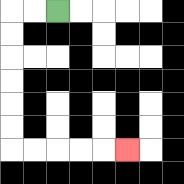{'start': '[2, 0]', 'end': '[5, 6]', 'path_directions': 'L,L,D,D,D,D,D,D,R,R,R,R,R', 'path_coordinates': '[[2, 0], [1, 0], [0, 0], [0, 1], [0, 2], [0, 3], [0, 4], [0, 5], [0, 6], [1, 6], [2, 6], [3, 6], [4, 6], [5, 6]]'}